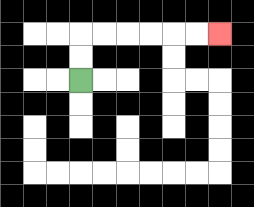{'start': '[3, 3]', 'end': '[9, 1]', 'path_directions': 'U,U,R,R,R,R,R,R', 'path_coordinates': '[[3, 3], [3, 2], [3, 1], [4, 1], [5, 1], [6, 1], [7, 1], [8, 1], [9, 1]]'}